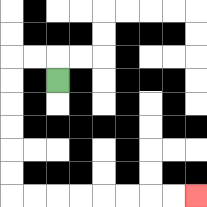{'start': '[2, 3]', 'end': '[8, 8]', 'path_directions': 'U,L,L,D,D,D,D,D,D,R,R,R,R,R,R,R,R', 'path_coordinates': '[[2, 3], [2, 2], [1, 2], [0, 2], [0, 3], [0, 4], [0, 5], [0, 6], [0, 7], [0, 8], [1, 8], [2, 8], [3, 8], [4, 8], [5, 8], [6, 8], [7, 8], [8, 8]]'}